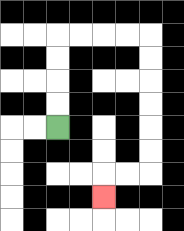{'start': '[2, 5]', 'end': '[4, 8]', 'path_directions': 'U,U,U,U,R,R,R,R,D,D,D,D,D,D,L,L,D', 'path_coordinates': '[[2, 5], [2, 4], [2, 3], [2, 2], [2, 1], [3, 1], [4, 1], [5, 1], [6, 1], [6, 2], [6, 3], [6, 4], [6, 5], [6, 6], [6, 7], [5, 7], [4, 7], [4, 8]]'}